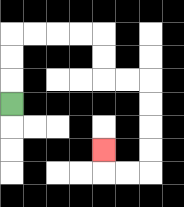{'start': '[0, 4]', 'end': '[4, 6]', 'path_directions': 'U,U,U,R,R,R,R,D,D,R,R,D,D,D,D,L,L,U', 'path_coordinates': '[[0, 4], [0, 3], [0, 2], [0, 1], [1, 1], [2, 1], [3, 1], [4, 1], [4, 2], [4, 3], [5, 3], [6, 3], [6, 4], [6, 5], [6, 6], [6, 7], [5, 7], [4, 7], [4, 6]]'}